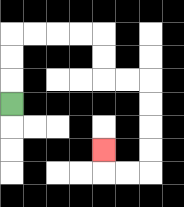{'start': '[0, 4]', 'end': '[4, 6]', 'path_directions': 'U,U,U,R,R,R,R,D,D,R,R,D,D,D,D,L,L,U', 'path_coordinates': '[[0, 4], [0, 3], [0, 2], [0, 1], [1, 1], [2, 1], [3, 1], [4, 1], [4, 2], [4, 3], [5, 3], [6, 3], [6, 4], [6, 5], [6, 6], [6, 7], [5, 7], [4, 7], [4, 6]]'}